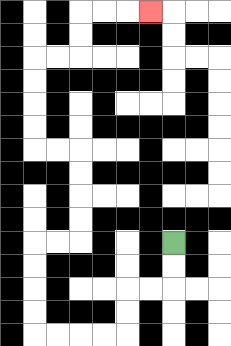{'start': '[7, 10]', 'end': '[6, 0]', 'path_directions': 'D,D,L,L,D,D,L,L,L,L,U,U,U,U,R,R,U,U,U,U,L,L,U,U,U,U,R,R,U,U,R,R,R', 'path_coordinates': '[[7, 10], [7, 11], [7, 12], [6, 12], [5, 12], [5, 13], [5, 14], [4, 14], [3, 14], [2, 14], [1, 14], [1, 13], [1, 12], [1, 11], [1, 10], [2, 10], [3, 10], [3, 9], [3, 8], [3, 7], [3, 6], [2, 6], [1, 6], [1, 5], [1, 4], [1, 3], [1, 2], [2, 2], [3, 2], [3, 1], [3, 0], [4, 0], [5, 0], [6, 0]]'}